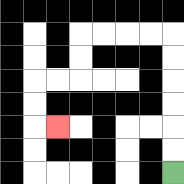{'start': '[7, 7]', 'end': '[2, 5]', 'path_directions': 'U,U,U,U,U,U,L,L,L,L,D,D,L,L,D,D,R', 'path_coordinates': '[[7, 7], [7, 6], [7, 5], [7, 4], [7, 3], [7, 2], [7, 1], [6, 1], [5, 1], [4, 1], [3, 1], [3, 2], [3, 3], [2, 3], [1, 3], [1, 4], [1, 5], [2, 5]]'}